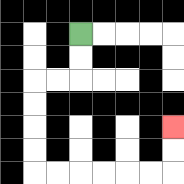{'start': '[3, 1]', 'end': '[7, 5]', 'path_directions': 'D,D,L,L,D,D,D,D,R,R,R,R,R,R,U,U', 'path_coordinates': '[[3, 1], [3, 2], [3, 3], [2, 3], [1, 3], [1, 4], [1, 5], [1, 6], [1, 7], [2, 7], [3, 7], [4, 7], [5, 7], [6, 7], [7, 7], [7, 6], [7, 5]]'}